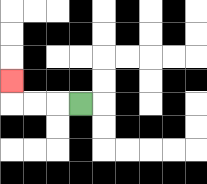{'start': '[3, 4]', 'end': '[0, 3]', 'path_directions': 'L,L,L,U', 'path_coordinates': '[[3, 4], [2, 4], [1, 4], [0, 4], [0, 3]]'}